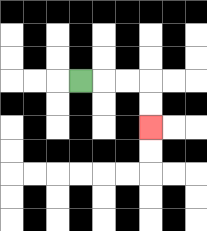{'start': '[3, 3]', 'end': '[6, 5]', 'path_directions': 'R,R,R,D,D', 'path_coordinates': '[[3, 3], [4, 3], [5, 3], [6, 3], [6, 4], [6, 5]]'}